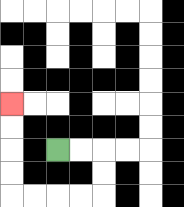{'start': '[2, 6]', 'end': '[0, 4]', 'path_directions': 'R,R,D,D,L,L,L,L,U,U,U,U', 'path_coordinates': '[[2, 6], [3, 6], [4, 6], [4, 7], [4, 8], [3, 8], [2, 8], [1, 8], [0, 8], [0, 7], [0, 6], [0, 5], [0, 4]]'}